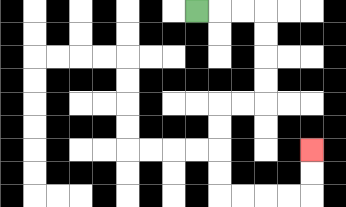{'start': '[8, 0]', 'end': '[13, 6]', 'path_directions': 'R,R,R,D,D,D,D,L,L,D,D,D,D,R,R,R,R,U,U', 'path_coordinates': '[[8, 0], [9, 0], [10, 0], [11, 0], [11, 1], [11, 2], [11, 3], [11, 4], [10, 4], [9, 4], [9, 5], [9, 6], [9, 7], [9, 8], [10, 8], [11, 8], [12, 8], [13, 8], [13, 7], [13, 6]]'}